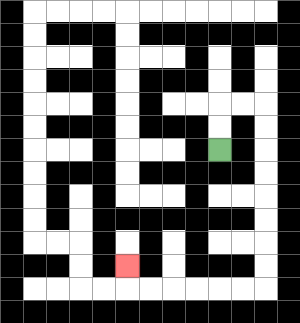{'start': '[9, 6]', 'end': '[5, 11]', 'path_directions': 'U,U,R,R,D,D,D,D,D,D,D,D,L,L,L,L,L,L,U', 'path_coordinates': '[[9, 6], [9, 5], [9, 4], [10, 4], [11, 4], [11, 5], [11, 6], [11, 7], [11, 8], [11, 9], [11, 10], [11, 11], [11, 12], [10, 12], [9, 12], [8, 12], [7, 12], [6, 12], [5, 12], [5, 11]]'}